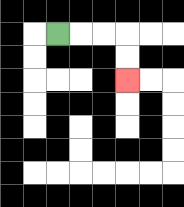{'start': '[2, 1]', 'end': '[5, 3]', 'path_directions': 'R,R,R,D,D', 'path_coordinates': '[[2, 1], [3, 1], [4, 1], [5, 1], [5, 2], [5, 3]]'}